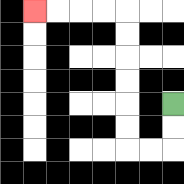{'start': '[7, 4]', 'end': '[1, 0]', 'path_directions': 'D,D,L,L,U,U,U,U,U,U,L,L,L,L', 'path_coordinates': '[[7, 4], [7, 5], [7, 6], [6, 6], [5, 6], [5, 5], [5, 4], [5, 3], [5, 2], [5, 1], [5, 0], [4, 0], [3, 0], [2, 0], [1, 0]]'}